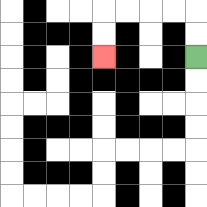{'start': '[8, 2]', 'end': '[4, 2]', 'path_directions': 'U,U,L,L,L,L,D,D', 'path_coordinates': '[[8, 2], [8, 1], [8, 0], [7, 0], [6, 0], [5, 0], [4, 0], [4, 1], [4, 2]]'}